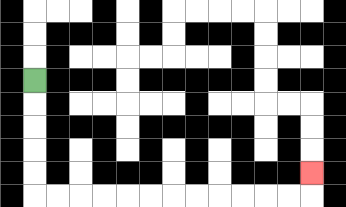{'start': '[1, 3]', 'end': '[13, 7]', 'path_directions': 'D,D,D,D,D,R,R,R,R,R,R,R,R,R,R,R,R,U', 'path_coordinates': '[[1, 3], [1, 4], [1, 5], [1, 6], [1, 7], [1, 8], [2, 8], [3, 8], [4, 8], [5, 8], [6, 8], [7, 8], [8, 8], [9, 8], [10, 8], [11, 8], [12, 8], [13, 8], [13, 7]]'}